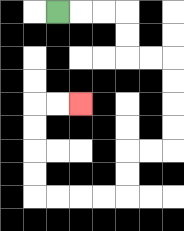{'start': '[2, 0]', 'end': '[3, 4]', 'path_directions': 'R,R,R,D,D,R,R,D,D,D,D,L,L,D,D,L,L,L,L,U,U,U,U,R,R', 'path_coordinates': '[[2, 0], [3, 0], [4, 0], [5, 0], [5, 1], [5, 2], [6, 2], [7, 2], [7, 3], [7, 4], [7, 5], [7, 6], [6, 6], [5, 6], [5, 7], [5, 8], [4, 8], [3, 8], [2, 8], [1, 8], [1, 7], [1, 6], [1, 5], [1, 4], [2, 4], [3, 4]]'}